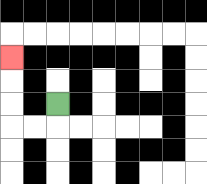{'start': '[2, 4]', 'end': '[0, 2]', 'path_directions': 'D,L,L,U,U,U', 'path_coordinates': '[[2, 4], [2, 5], [1, 5], [0, 5], [0, 4], [0, 3], [0, 2]]'}